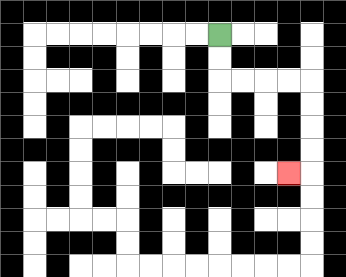{'start': '[9, 1]', 'end': '[12, 7]', 'path_directions': 'D,D,R,R,R,R,D,D,D,D,L', 'path_coordinates': '[[9, 1], [9, 2], [9, 3], [10, 3], [11, 3], [12, 3], [13, 3], [13, 4], [13, 5], [13, 6], [13, 7], [12, 7]]'}